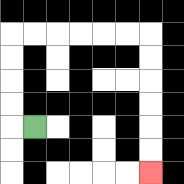{'start': '[1, 5]', 'end': '[6, 7]', 'path_directions': 'L,U,U,U,U,R,R,R,R,R,R,D,D,D,D,D,D', 'path_coordinates': '[[1, 5], [0, 5], [0, 4], [0, 3], [0, 2], [0, 1], [1, 1], [2, 1], [3, 1], [4, 1], [5, 1], [6, 1], [6, 2], [6, 3], [6, 4], [6, 5], [6, 6], [6, 7]]'}